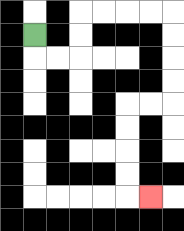{'start': '[1, 1]', 'end': '[6, 8]', 'path_directions': 'D,R,R,U,U,R,R,R,R,D,D,D,D,L,L,D,D,D,D,R', 'path_coordinates': '[[1, 1], [1, 2], [2, 2], [3, 2], [3, 1], [3, 0], [4, 0], [5, 0], [6, 0], [7, 0], [7, 1], [7, 2], [7, 3], [7, 4], [6, 4], [5, 4], [5, 5], [5, 6], [5, 7], [5, 8], [6, 8]]'}